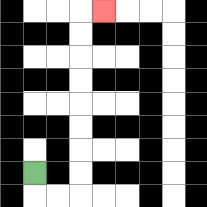{'start': '[1, 7]', 'end': '[4, 0]', 'path_directions': 'D,R,R,U,U,U,U,U,U,U,U,R', 'path_coordinates': '[[1, 7], [1, 8], [2, 8], [3, 8], [3, 7], [3, 6], [3, 5], [3, 4], [3, 3], [3, 2], [3, 1], [3, 0], [4, 0]]'}